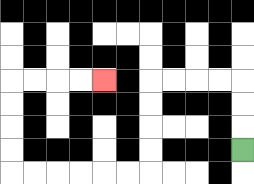{'start': '[10, 6]', 'end': '[4, 3]', 'path_directions': 'U,U,U,L,L,L,L,D,D,D,D,L,L,L,L,L,L,U,U,U,U,R,R,R,R', 'path_coordinates': '[[10, 6], [10, 5], [10, 4], [10, 3], [9, 3], [8, 3], [7, 3], [6, 3], [6, 4], [6, 5], [6, 6], [6, 7], [5, 7], [4, 7], [3, 7], [2, 7], [1, 7], [0, 7], [0, 6], [0, 5], [0, 4], [0, 3], [1, 3], [2, 3], [3, 3], [4, 3]]'}